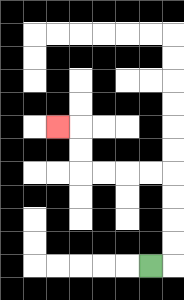{'start': '[6, 11]', 'end': '[2, 5]', 'path_directions': 'R,U,U,U,U,L,L,L,L,U,U,L', 'path_coordinates': '[[6, 11], [7, 11], [7, 10], [7, 9], [7, 8], [7, 7], [6, 7], [5, 7], [4, 7], [3, 7], [3, 6], [3, 5], [2, 5]]'}